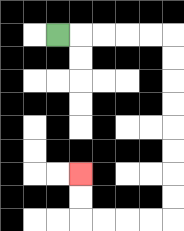{'start': '[2, 1]', 'end': '[3, 7]', 'path_directions': 'R,R,R,R,R,D,D,D,D,D,D,D,D,L,L,L,L,U,U', 'path_coordinates': '[[2, 1], [3, 1], [4, 1], [5, 1], [6, 1], [7, 1], [7, 2], [7, 3], [7, 4], [7, 5], [7, 6], [7, 7], [7, 8], [7, 9], [6, 9], [5, 9], [4, 9], [3, 9], [3, 8], [3, 7]]'}